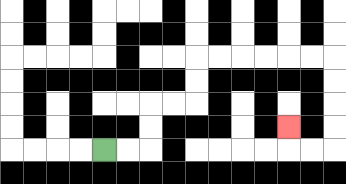{'start': '[4, 6]', 'end': '[12, 5]', 'path_directions': 'R,R,U,U,R,R,U,U,R,R,R,R,R,R,D,D,D,D,L,L,U', 'path_coordinates': '[[4, 6], [5, 6], [6, 6], [6, 5], [6, 4], [7, 4], [8, 4], [8, 3], [8, 2], [9, 2], [10, 2], [11, 2], [12, 2], [13, 2], [14, 2], [14, 3], [14, 4], [14, 5], [14, 6], [13, 6], [12, 6], [12, 5]]'}